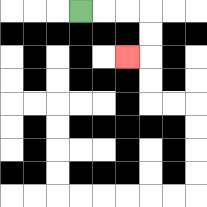{'start': '[3, 0]', 'end': '[5, 2]', 'path_directions': 'R,R,R,D,D,L', 'path_coordinates': '[[3, 0], [4, 0], [5, 0], [6, 0], [6, 1], [6, 2], [5, 2]]'}